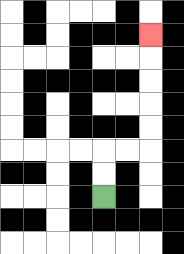{'start': '[4, 8]', 'end': '[6, 1]', 'path_directions': 'U,U,R,R,U,U,U,U,U', 'path_coordinates': '[[4, 8], [4, 7], [4, 6], [5, 6], [6, 6], [6, 5], [6, 4], [6, 3], [6, 2], [6, 1]]'}